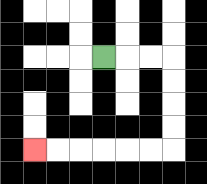{'start': '[4, 2]', 'end': '[1, 6]', 'path_directions': 'R,R,R,D,D,D,D,L,L,L,L,L,L', 'path_coordinates': '[[4, 2], [5, 2], [6, 2], [7, 2], [7, 3], [7, 4], [7, 5], [7, 6], [6, 6], [5, 6], [4, 6], [3, 6], [2, 6], [1, 6]]'}